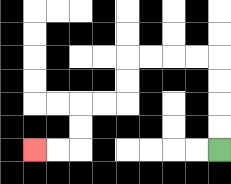{'start': '[9, 6]', 'end': '[1, 6]', 'path_directions': 'U,U,U,U,L,L,L,L,D,D,L,L,D,D,L,L', 'path_coordinates': '[[9, 6], [9, 5], [9, 4], [9, 3], [9, 2], [8, 2], [7, 2], [6, 2], [5, 2], [5, 3], [5, 4], [4, 4], [3, 4], [3, 5], [3, 6], [2, 6], [1, 6]]'}